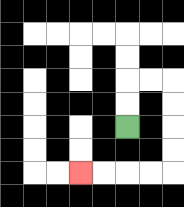{'start': '[5, 5]', 'end': '[3, 7]', 'path_directions': 'U,U,R,R,D,D,D,D,L,L,L,L', 'path_coordinates': '[[5, 5], [5, 4], [5, 3], [6, 3], [7, 3], [7, 4], [7, 5], [7, 6], [7, 7], [6, 7], [5, 7], [4, 7], [3, 7]]'}